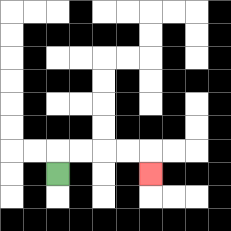{'start': '[2, 7]', 'end': '[6, 7]', 'path_directions': 'U,R,R,R,R,D', 'path_coordinates': '[[2, 7], [2, 6], [3, 6], [4, 6], [5, 6], [6, 6], [6, 7]]'}